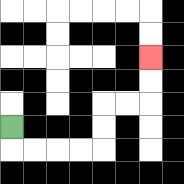{'start': '[0, 5]', 'end': '[6, 2]', 'path_directions': 'D,R,R,R,R,U,U,R,R,U,U', 'path_coordinates': '[[0, 5], [0, 6], [1, 6], [2, 6], [3, 6], [4, 6], [4, 5], [4, 4], [5, 4], [6, 4], [6, 3], [6, 2]]'}